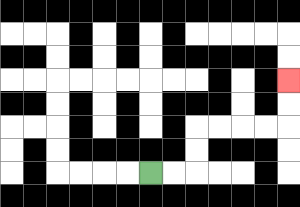{'start': '[6, 7]', 'end': '[12, 3]', 'path_directions': 'R,R,U,U,R,R,R,R,U,U', 'path_coordinates': '[[6, 7], [7, 7], [8, 7], [8, 6], [8, 5], [9, 5], [10, 5], [11, 5], [12, 5], [12, 4], [12, 3]]'}